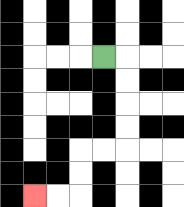{'start': '[4, 2]', 'end': '[1, 8]', 'path_directions': 'R,D,D,D,D,L,L,D,D,L,L', 'path_coordinates': '[[4, 2], [5, 2], [5, 3], [5, 4], [5, 5], [5, 6], [4, 6], [3, 6], [3, 7], [3, 8], [2, 8], [1, 8]]'}